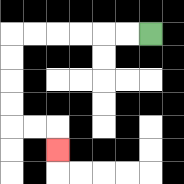{'start': '[6, 1]', 'end': '[2, 6]', 'path_directions': 'L,L,L,L,L,L,D,D,D,D,R,R,D', 'path_coordinates': '[[6, 1], [5, 1], [4, 1], [3, 1], [2, 1], [1, 1], [0, 1], [0, 2], [0, 3], [0, 4], [0, 5], [1, 5], [2, 5], [2, 6]]'}